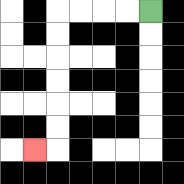{'start': '[6, 0]', 'end': '[1, 6]', 'path_directions': 'L,L,L,L,D,D,D,D,D,D,L', 'path_coordinates': '[[6, 0], [5, 0], [4, 0], [3, 0], [2, 0], [2, 1], [2, 2], [2, 3], [2, 4], [2, 5], [2, 6], [1, 6]]'}